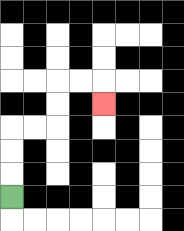{'start': '[0, 8]', 'end': '[4, 4]', 'path_directions': 'U,U,U,R,R,U,U,R,R,D', 'path_coordinates': '[[0, 8], [0, 7], [0, 6], [0, 5], [1, 5], [2, 5], [2, 4], [2, 3], [3, 3], [4, 3], [4, 4]]'}